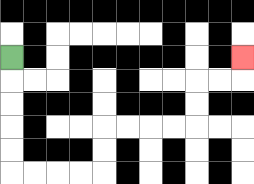{'start': '[0, 2]', 'end': '[10, 2]', 'path_directions': 'D,D,D,D,D,R,R,R,R,U,U,R,R,R,R,U,U,R,R,U', 'path_coordinates': '[[0, 2], [0, 3], [0, 4], [0, 5], [0, 6], [0, 7], [1, 7], [2, 7], [3, 7], [4, 7], [4, 6], [4, 5], [5, 5], [6, 5], [7, 5], [8, 5], [8, 4], [8, 3], [9, 3], [10, 3], [10, 2]]'}